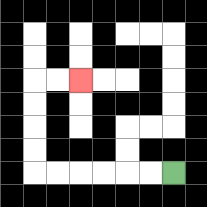{'start': '[7, 7]', 'end': '[3, 3]', 'path_directions': 'L,L,L,L,L,L,U,U,U,U,R,R', 'path_coordinates': '[[7, 7], [6, 7], [5, 7], [4, 7], [3, 7], [2, 7], [1, 7], [1, 6], [1, 5], [1, 4], [1, 3], [2, 3], [3, 3]]'}